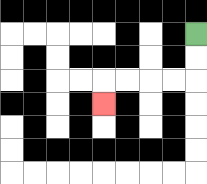{'start': '[8, 1]', 'end': '[4, 4]', 'path_directions': 'D,D,L,L,L,L,D', 'path_coordinates': '[[8, 1], [8, 2], [8, 3], [7, 3], [6, 3], [5, 3], [4, 3], [4, 4]]'}